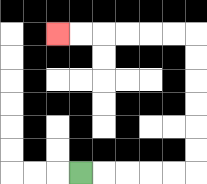{'start': '[3, 7]', 'end': '[2, 1]', 'path_directions': 'R,R,R,R,R,U,U,U,U,U,U,L,L,L,L,L,L', 'path_coordinates': '[[3, 7], [4, 7], [5, 7], [6, 7], [7, 7], [8, 7], [8, 6], [8, 5], [8, 4], [8, 3], [8, 2], [8, 1], [7, 1], [6, 1], [5, 1], [4, 1], [3, 1], [2, 1]]'}